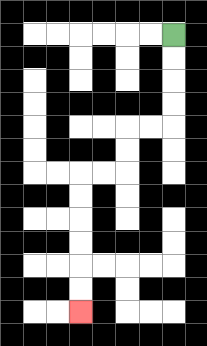{'start': '[7, 1]', 'end': '[3, 13]', 'path_directions': 'D,D,D,D,L,L,D,D,L,L,D,D,D,D,D,D', 'path_coordinates': '[[7, 1], [7, 2], [7, 3], [7, 4], [7, 5], [6, 5], [5, 5], [5, 6], [5, 7], [4, 7], [3, 7], [3, 8], [3, 9], [3, 10], [3, 11], [3, 12], [3, 13]]'}